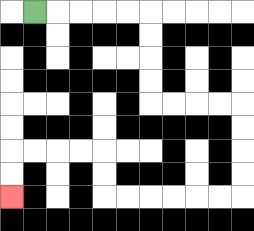{'start': '[1, 0]', 'end': '[0, 8]', 'path_directions': 'R,R,R,R,R,D,D,D,D,R,R,R,R,D,D,D,D,L,L,L,L,L,L,U,U,L,L,L,L,D,D', 'path_coordinates': '[[1, 0], [2, 0], [3, 0], [4, 0], [5, 0], [6, 0], [6, 1], [6, 2], [6, 3], [6, 4], [7, 4], [8, 4], [9, 4], [10, 4], [10, 5], [10, 6], [10, 7], [10, 8], [9, 8], [8, 8], [7, 8], [6, 8], [5, 8], [4, 8], [4, 7], [4, 6], [3, 6], [2, 6], [1, 6], [0, 6], [0, 7], [0, 8]]'}